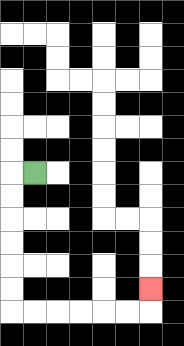{'start': '[1, 7]', 'end': '[6, 12]', 'path_directions': 'L,D,D,D,D,D,D,R,R,R,R,R,R,U', 'path_coordinates': '[[1, 7], [0, 7], [0, 8], [0, 9], [0, 10], [0, 11], [0, 12], [0, 13], [1, 13], [2, 13], [3, 13], [4, 13], [5, 13], [6, 13], [6, 12]]'}